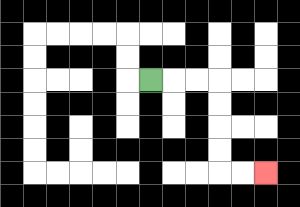{'start': '[6, 3]', 'end': '[11, 7]', 'path_directions': 'R,R,R,D,D,D,D,R,R', 'path_coordinates': '[[6, 3], [7, 3], [8, 3], [9, 3], [9, 4], [9, 5], [9, 6], [9, 7], [10, 7], [11, 7]]'}